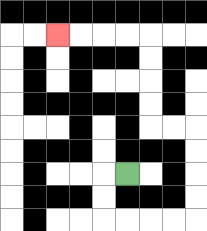{'start': '[5, 7]', 'end': '[2, 1]', 'path_directions': 'L,D,D,R,R,R,R,U,U,U,U,L,L,U,U,U,U,L,L,L,L', 'path_coordinates': '[[5, 7], [4, 7], [4, 8], [4, 9], [5, 9], [6, 9], [7, 9], [8, 9], [8, 8], [8, 7], [8, 6], [8, 5], [7, 5], [6, 5], [6, 4], [6, 3], [6, 2], [6, 1], [5, 1], [4, 1], [3, 1], [2, 1]]'}